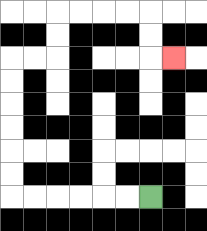{'start': '[6, 8]', 'end': '[7, 2]', 'path_directions': 'L,L,L,L,L,L,U,U,U,U,U,U,R,R,U,U,R,R,R,R,D,D,R', 'path_coordinates': '[[6, 8], [5, 8], [4, 8], [3, 8], [2, 8], [1, 8], [0, 8], [0, 7], [0, 6], [0, 5], [0, 4], [0, 3], [0, 2], [1, 2], [2, 2], [2, 1], [2, 0], [3, 0], [4, 0], [5, 0], [6, 0], [6, 1], [6, 2], [7, 2]]'}